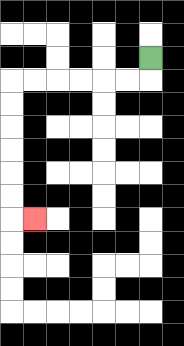{'start': '[6, 2]', 'end': '[1, 9]', 'path_directions': 'D,L,L,L,L,L,L,D,D,D,D,D,D,R', 'path_coordinates': '[[6, 2], [6, 3], [5, 3], [4, 3], [3, 3], [2, 3], [1, 3], [0, 3], [0, 4], [0, 5], [0, 6], [0, 7], [0, 8], [0, 9], [1, 9]]'}